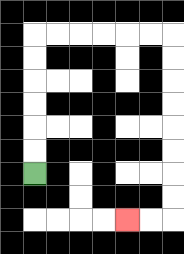{'start': '[1, 7]', 'end': '[5, 9]', 'path_directions': 'U,U,U,U,U,U,R,R,R,R,R,R,D,D,D,D,D,D,D,D,L,L', 'path_coordinates': '[[1, 7], [1, 6], [1, 5], [1, 4], [1, 3], [1, 2], [1, 1], [2, 1], [3, 1], [4, 1], [5, 1], [6, 1], [7, 1], [7, 2], [7, 3], [7, 4], [7, 5], [7, 6], [7, 7], [7, 8], [7, 9], [6, 9], [5, 9]]'}